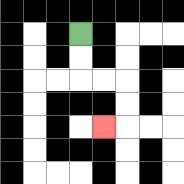{'start': '[3, 1]', 'end': '[4, 5]', 'path_directions': 'D,D,R,R,D,D,L', 'path_coordinates': '[[3, 1], [3, 2], [3, 3], [4, 3], [5, 3], [5, 4], [5, 5], [4, 5]]'}